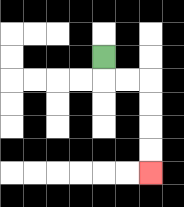{'start': '[4, 2]', 'end': '[6, 7]', 'path_directions': 'D,R,R,D,D,D,D', 'path_coordinates': '[[4, 2], [4, 3], [5, 3], [6, 3], [6, 4], [6, 5], [6, 6], [6, 7]]'}